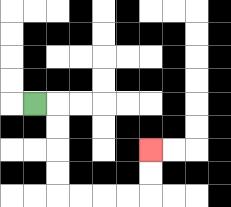{'start': '[1, 4]', 'end': '[6, 6]', 'path_directions': 'R,D,D,D,D,R,R,R,R,U,U', 'path_coordinates': '[[1, 4], [2, 4], [2, 5], [2, 6], [2, 7], [2, 8], [3, 8], [4, 8], [5, 8], [6, 8], [6, 7], [6, 6]]'}